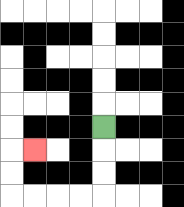{'start': '[4, 5]', 'end': '[1, 6]', 'path_directions': 'D,D,D,L,L,L,L,U,U,R', 'path_coordinates': '[[4, 5], [4, 6], [4, 7], [4, 8], [3, 8], [2, 8], [1, 8], [0, 8], [0, 7], [0, 6], [1, 6]]'}